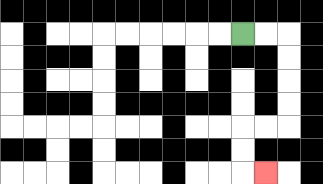{'start': '[10, 1]', 'end': '[11, 7]', 'path_directions': 'R,R,D,D,D,D,L,L,D,D,R', 'path_coordinates': '[[10, 1], [11, 1], [12, 1], [12, 2], [12, 3], [12, 4], [12, 5], [11, 5], [10, 5], [10, 6], [10, 7], [11, 7]]'}